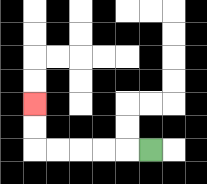{'start': '[6, 6]', 'end': '[1, 4]', 'path_directions': 'L,L,L,L,L,U,U', 'path_coordinates': '[[6, 6], [5, 6], [4, 6], [3, 6], [2, 6], [1, 6], [1, 5], [1, 4]]'}